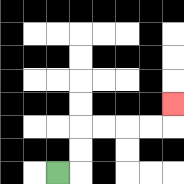{'start': '[2, 7]', 'end': '[7, 4]', 'path_directions': 'R,U,U,R,R,R,R,U', 'path_coordinates': '[[2, 7], [3, 7], [3, 6], [3, 5], [4, 5], [5, 5], [6, 5], [7, 5], [7, 4]]'}